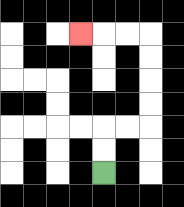{'start': '[4, 7]', 'end': '[3, 1]', 'path_directions': 'U,U,R,R,U,U,U,U,L,L,L', 'path_coordinates': '[[4, 7], [4, 6], [4, 5], [5, 5], [6, 5], [6, 4], [6, 3], [6, 2], [6, 1], [5, 1], [4, 1], [3, 1]]'}